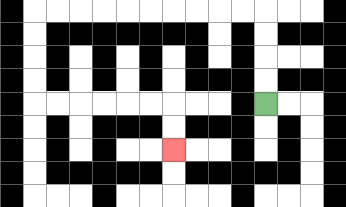{'start': '[11, 4]', 'end': '[7, 6]', 'path_directions': 'U,U,U,U,L,L,L,L,L,L,L,L,L,L,D,D,D,D,R,R,R,R,R,R,D,D', 'path_coordinates': '[[11, 4], [11, 3], [11, 2], [11, 1], [11, 0], [10, 0], [9, 0], [8, 0], [7, 0], [6, 0], [5, 0], [4, 0], [3, 0], [2, 0], [1, 0], [1, 1], [1, 2], [1, 3], [1, 4], [2, 4], [3, 4], [4, 4], [5, 4], [6, 4], [7, 4], [7, 5], [7, 6]]'}